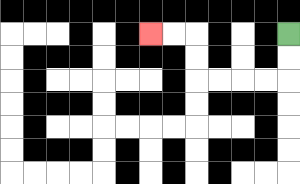{'start': '[12, 1]', 'end': '[6, 1]', 'path_directions': 'D,D,L,L,L,L,U,U,L,L', 'path_coordinates': '[[12, 1], [12, 2], [12, 3], [11, 3], [10, 3], [9, 3], [8, 3], [8, 2], [8, 1], [7, 1], [6, 1]]'}